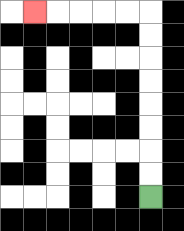{'start': '[6, 8]', 'end': '[1, 0]', 'path_directions': 'U,U,U,U,U,U,U,U,L,L,L,L,L', 'path_coordinates': '[[6, 8], [6, 7], [6, 6], [6, 5], [6, 4], [6, 3], [6, 2], [6, 1], [6, 0], [5, 0], [4, 0], [3, 0], [2, 0], [1, 0]]'}